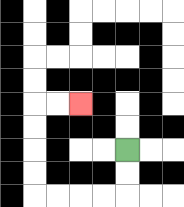{'start': '[5, 6]', 'end': '[3, 4]', 'path_directions': 'D,D,L,L,L,L,U,U,U,U,R,R', 'path_coordinates': '[[5, 6], [5, 7], [5, 8], [4, 8], [3, 8], [2, 8], [1, 8], [1, 7], [1, 6], [1, 5], [1, 4], [2, 4], [3, 4]]'}